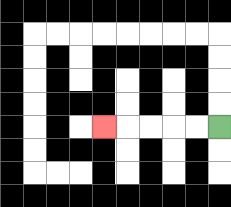{'start': '[9, 5]', 'end': '[4, 5]', 'path_directions': 'L,L,L,L,L', 'path_coordinates': '[[9, 5], [8, 5], [7, 5], [6, 5], [5, 5], [4, 5]]'}